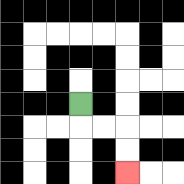{'start': '[3, 4]', 'end': '[5, 7]', 'path_directions': 'D,R,R,D,D', 'path_coordinates': '[[3, 4], [3, 5], [4, 5], [5, 5], [5, 6], [5, 7]]'}